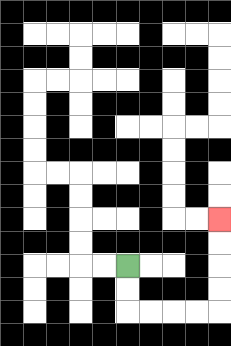{'start': '[5, 11]', 'end': '[9, 9]', 'path_directions': 'D,D,R,R,R,R,U,U,U,U', 'path_coordinates': '[[5, 11], [5, 12], [5, 13], [6, 13], [7, 13], [8, 13], [9, 13], [9, 12], [9, 11], [9, 10], [9, 9]]'}